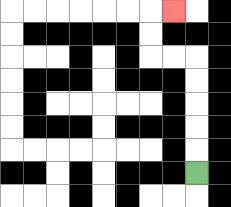{'start': '[8, 7]', 'end': '[7, 0]', 'path_directions': 'U,U,U,U,U,L,L,U,U,R', 'path_coordinates': '[[8, 7], [8, 6], [8, 5], [8, 4], [8, 3], [8, 2], [7, 2], [6, 2], [6, 1], [6, 0], [7, 0]]'}